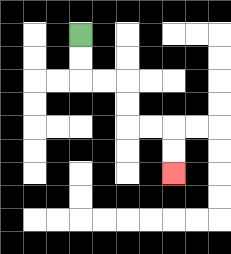{'start': '[3, 1]', 'end': '[7, 7]', 'path_directions': 'D,D,R,R,D,D,R,R,D,D', 'path_coordinates': '[[3, 1], [3, 2], [3, 3], [4, 3], [5, 3], [5, 4], [5, 5], [6, 5], [7, 5], [7, 6], [7, 7]]'}